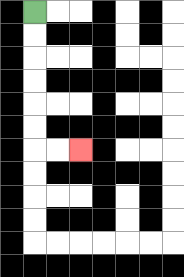{'start': '[1, 0]', 'end': '[3, 6]', 'path_directions': 'D,D,D,D,D,D,R,R', 'path_coordinates': '[[1, 0], [1, 1], [1, 2], [1, 3], [1, 4], [1, 5], [1, 6], [2, 6], [3, 6]]'}